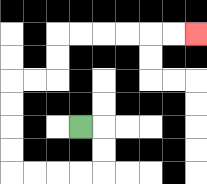{'start': '[3, 5]', 'end': '[8, 1]', 'path_directions': 'R,D,D,L,L,L,L,U,U,U,U,R,R,U,U,R,R,R,R,R,R', 'path_coordinates': '[[3, 5], [4, 5], [4, 6], [4, 7], [3, 7], [2, 7], [1, 7], [0, 7], [0, 6], [0, 5], [0, 4], [0, 3], [1, 3], [2, 3], [2, 2], [2, 1], [3, 1], [4, 1], [5, 1], [6, 1], [7, 1], [8, 1]]'}